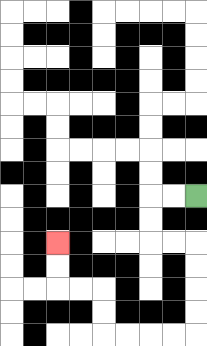{'start': '[8, 8]', 'end': '[2, 10]', 'path_directions': 'L,L,D,D,R,R,D,D,D,D,L,L,L,L,U,U,L,L,U,U', 'path_coordinates': '[[8, 8], [7, 8], [6, 8], [6, 9], [6, 10], [7, 10], [8, 10], [8, 11], [8, 12], [8, 13], [8, 14], [7, 14], [6, 14], [5, 14], [4, 14], [4, 13], [4, 12], [3, 12], [2, 12], [2, 11], [2, 10]]'}